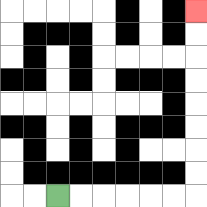{'start': '[2, 8]', 'end': '[8, 0]', 'path_directions': 'R,R,R,R,R,R,U,U,U,U,U,U,U,U', 'path_coordinates': '[[2, 8], [3, 8], [4, 8], [5, 8], [6, 8], [7, 8], [8, 8], [8, 7], [8, 6], [8, 5], [8, 4], [8, 3], [8, 2], [8, 1], [8, 0]]'}